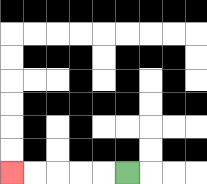{'start': '[5, 7]', 'end': '[0, 7]', 'path_directions': 'L,L,L,L,L', 'path_coordinates': '[[5, 7], [4, 7], [3, 7], [2, 7], [1, 7], [0, 7]]'}